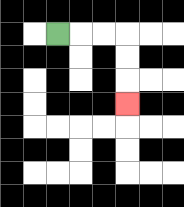{'start': '[2, 1]', 'end': '[5, 4]', 'path_directions': 'R,R,R,D,D,D', 'path_coordinates': '[[2, 1], [3, 1], [4, 1], [5, 1], [5, 2], [5, 3], [5, 4]]'}